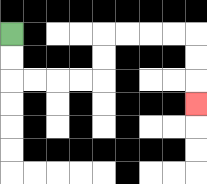{'start': '[0, 1]', 'end': '[8, 4]', 'path_directions': 'D,D,R,R,R,R,U,U,R,R,R,R,D,D,D', 'path_coordinates': '[[0, 1], [0, 2], [0, 3], [1, 3], [2, 3], [3, 3], [4, 3], [4, 2], [4, 1], [5, 1], [6, 1], [7, 1], [8, 1], [8, 2], [8, 3], [8, 4]]'}